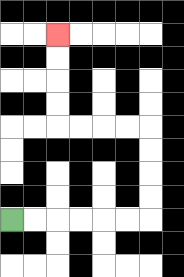{'start': '[0, 9]', 'end': '[2, 1]', 'path_directions': 'R,R,R,R,R,R,U,U,U,U,L,L,L,L,U,U,U,U', 'path_coordinates': '[[0, 9], [1, 9], [2, 9], [3, 9], [4, 9], [5, 9], [6, 9], [6, 8], [6, 7], [6, 6], [6, 5], [5, 5], [4, 5], [3, 5], [2, 5], [2, 4], [2, 3], [2, 2], [2, 1]]'}